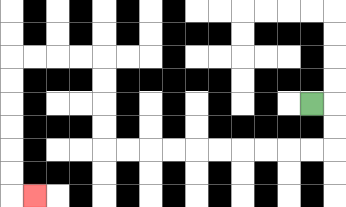{'start': '[13, 4]', 'end': '[1, 8]', 'path_directions': 'R,D,D,L,L,L,L,L,L,L,L,L,L,U,U,U,U,L,L,L,L,D,D,D,D,D,D,R', 'path_coordinates': '[[13, 4], [14, 4], [14, 5], [14, 6], [13, 6], [12, 6], [11, 6], [10, 6], [9, 6], [8, 6], [7, 6], [6, 6], [5, 6], [4, 6], [4, 5], [4, 4], [4, 3], [4, 2], [3, 2], [2, 2], [1, 2], [0, 2], [0, 3], [0, 4], [0, 5], [0, 6], [0, 7], [0, 8], [1, 8]]'}